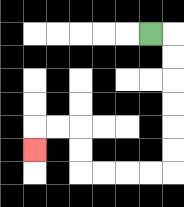{'start': '[6, 1]', 'end': '[1, 6]', 'path_directions': 'R,D,D,D,D,D,D,L,L,L,L,U,U,L,L,D', 'path_coordinates': '[[6, 1], [7, 1], [7, 2], [7, 3], [7, 4], [7, 5], [7, 6], [7, 7], [6, 7], [5, 7], [4, 7], [3, 7], [3, 6], [3, 5], [2, 5], [1, 5], [1, 6]]'}